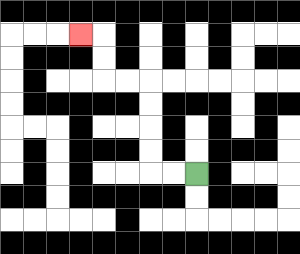{'start': '[8, 7]', 'end': '[3, 1]', 'path_directions': 'L,L,U,U,U,U,L,L,U,U,L', 'path_coordinates': '[[8, 7], [7, 7], [6, 7], [6, 6], [6, 5], [6, 4], [6, 3], [5, 3], [4, 3], [4, 2], [4, 1], [3, 1]]'}